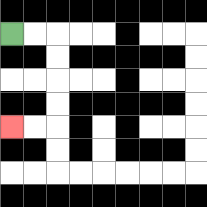{'start': '[0, 1]', 'end': '[0, 5]', 'path_directions': 'R,R,D,D,D,D,L,L', 'path_coordinates': '[[0, 1], [1, 1], [2, 1], [2, 2], [2, 3], [2, 4], [2, 5], [1, 5], [0, 5]]'}